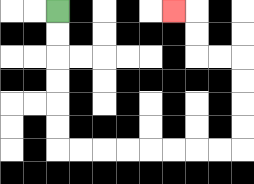{'start': '[2, 0]', 'end': '[7, 0]', 'path_directions': 'D,D,D,D,D,D,R,R,R,R,R,R,R,R,U,U,U,U,L,L,U,U,L', 'path_coordinates': '[[2, 0], [2, 1], [2, 2], [2, 3], [2, 4], [2, 5], [2, 6], [3, 6], [4, 6], [5, 6], [6, 6], [7, 6], [8, 6], [9, 6], [10, 6], [10, 5], [10, 4], [10, 3], [10, 2], [9, 2], [8, 2], [8, 1], [8, 0], [7, 0]]'}